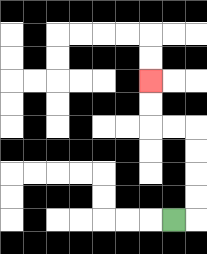{'start': '[7, 9]', 'end': '[6, 3]', 'path_directions': 'R,U,U,U,U,L,L,U,U', 'path_coordinates': '[[7, 9], [8, 9], [8, 8], [8, 7], [8, 6], [8, 5], [7, 5], [6, 5], [6, 4], [6, 3]]'}